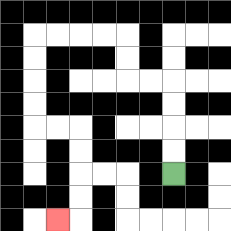{'start': '[7, 7]', 'end': '[2, 9]', 'path_directions': 'U,U,U,U,L,L,U,U,L,L,L,L,D,D,D,D,R,R,D,D,D,D,L', 'path_coordinates': '[[7, 7], [7, 6], [7, 5], [7, 4], [7, 3], [6, 3], [5, 3], [5, 2], [5, 1], [4, 1], [3, 1], [2, 1], [1, 1], [1, 2], [1, 3], [1, 4], [1, 5], [2, 5], [3, 5], [3, 6], [3, 7], [3, 8], [3, 9], [2, 9]]'}